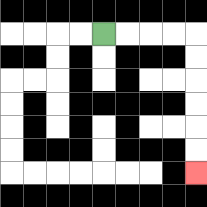{'start': '[4, 1]', 'end': '[8, 7]', 'path_directions': 'R,R,R,R,D,D,D,D,D,D', 'path_coordinates': '[[4, 1], [5, 1], [6, 1], [7, 1], [8, 1], [8, 2], [8, 3], [8, 4], [8, 5], [8, 6], [8, 7]]'}